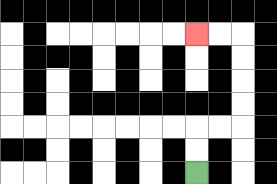{'start': '[8, 7]', 'end': '[8, 1]', 'path_directions': 'U,U,R,R,U,U,U,U,L,L', 'path_coordinates': '[[8, 7], [8, 6], [8, 5], [9, 5], [10, 5], [10, 4], [10, 3], [10, 2], [10, 1], [9, 1], [8, 1]]'}